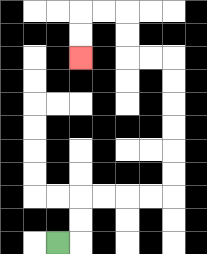{'start': '[2, 10]', 'end': '[3, 2]', 'path_directions': 'R,U,U,R,R,R,R,U,U,U,U,U,U,L,L,U,U,L,L,D,D', 'path_coordinates': '[[2, 10], [3, 10], [3, 9], [3, 8], [4, 8], [5, 8], [6, 8], [7, 8], [7, 7], [7, 6], [7, 5], [7, 4], [7, 3], [7, 2], [6, 2], [5, 2], [5, 1], [5, 0], [4, 0], [3, 0], [3, 1], [3, 2]]'}